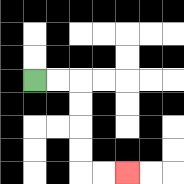{'start': '[1, 3]', 'end': '[5, 7]', 'path_directions': 'R,R,D,D,D,D,R,R', 'path_coordinates': '[[1, 3], [2, 3], [3, 3], [3, 4], [3, 5], [3, 6], [3, 7], [4, 7], [5, 7]]'}